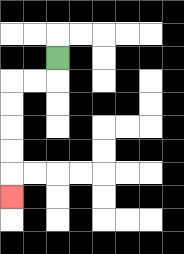{'start': '[2, 2]', 'end': '[0, 8]', 'path_directions': 'D,L,L,D,D,D,D,D', 'path_coordinates': '[[2, 2], [2, 3], [1, 3], [0, 3], [0, 4], [0, 5], [0, 6], [0, 7], [0, 8]]'}